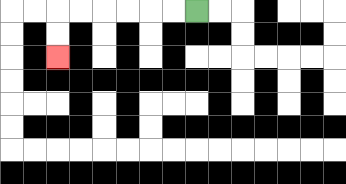{'start': '[8, 0]', 'end': '[2, 2]', 'path_directions': 'L,L,L,L,L,L,D,D', 'path_coordinates': '[[8, 0], [7, 0], [6, 0], [5, 0], [4, 0], [3, 0], [2, 0], [2, 1], [2, 2]]'}